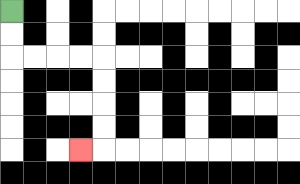{'start': '[0, 0]', 'end': '[3, 6]', 'path_directions': 'D,D,R,R,R,R,D,D,D,D,L', 'path_coordinates': '[[0, 0], [0, 1], [0, 2], [1, 2], [2, 2], [3, 2], [4, 2], [4, 3], [4, 4], [4, 5], [4, 6], [3, 6]]'}